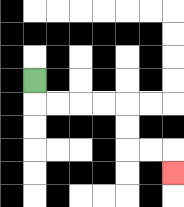{'start': '[1, 3]', 'end': '[7, 7]', 'path_directions': 'D,R,R,R,R,D,D,R,R,D', 'path_coordinates': '[[1, 3], [1, 4], [2, 4], [3, 4], [4, 4], [5, 4], [5, 5], [5, 6], [6, 6], [7, 6], [7, 7]]'}